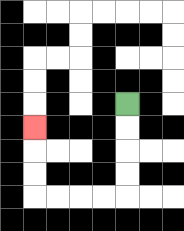{'start': '[5, 4]', 'end': '[1, 5]', 'path_directions': 'D,D,D,D,L,L,L,L,U,U,U', 'path_coordinates': '[[5, 4], [5, 5], [5, 6], [5, 7], [5, 8], [4, 8], [3, 8], [2, 8], [1, 8], [1, 7], [1, 6], [1, 5]]'}